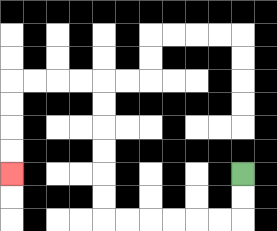{'start': '[10, 7]', 'end': '[0, 7]', 'path_directions': 'D,D,L,L,L,L,L,L,U,U,U,U,U,U,L,L,L,L,D,D,D,D', 'path_coordinates': '[[10, 7], [10, 8], [10, 9], [9, 9], [8, 9], [7, 9], [6, 9], [5, 9], [4, 9], [4, 8], [4, 7], [4, 6], [4, 5], [4, 4], [4, 3], [3, 3], [2, 3], [1, 3], [0, 3], [0, 4], [0, 5], [0, 6], [0, 7]]'}